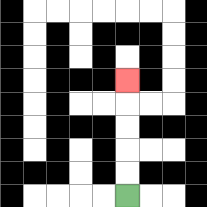{'start': '[5, 8]', 'end': '[5, 3]', 'path_directions': 'U,U,U,U,U', 'path_coordinates': '[[5, 8], [5, 7], [5, 6], [5, 5], [5, 4], [5, 3]]'}